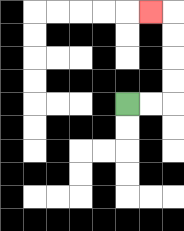{'start': '[5, 4]', 'end': '[6, 0]', 'path_directions': 'R,R,U,U,U,U,L', 'path_coordinates': '[[5, 4], [6, 4], [7, 4], [7, 3], [7, 2], [7, 1], [7, 0], [6, 0]]'}